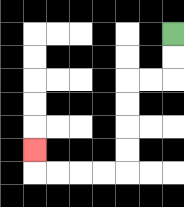{'start': '[7, 1]', 'end': '[1, 6]', 'path_directions': 'D,D,L,L,D,D,D,D,L,L,L,L,U', 'path_coordinates': '[[7, 1], [7, 2], [7, 3], [6, 3], [5, 3], [5, 4], [5, 5], [5, 6], [5, 7], [4, 7], [3, 7], [2, 7], [1, 7], [1, 6]]'}